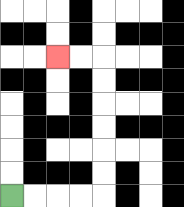{'start': '[0, 8]', 'end': '[2, 2]', 'path_directions': 'R,R,R,R,U,U,U,U,U,U,L,L', 'path_coordinates': '[[0, 8], [1, 8], [2, 8], [3, 8], [4, 8], [4, 7], [4, 6], [4, 5], [4, 4], [4, 3], [4, 2], [3, 2], [2, 2]]'}